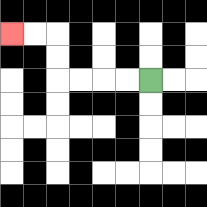{'start': '[6, 3]', 'end': '[0, 1]', 'path_directions': 'L,L,L,L,U,U,L,L', 'path_coordinates': '[[6, 3], [5, 3], [4, 3], [3, 3], [2, 3], [2, 2], [2, 1], [1, 1], [0, 1]]'}